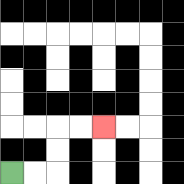{'start': '[0, 7]', 'end': '[4, 5]', 'path_directions': 'R,R,U,U,R,R', 'path_coordinates': '[[0, 7], [1, 7], [2, 7], [2, 6], [2, 5], [3, 5], [4, 5]]'}